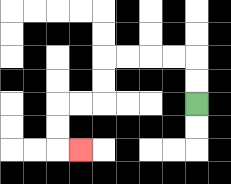{'start': '[8, 4]', 'end': '[3, 6]', 'path_directions': 'U,U,L,L,L,L,D,D,L,L,D,D,R', 'path_coordinates': '[[8, 4], [8, 3], [8, 2], [7, 2], [6, 2], [5, 2], [4, 2], [4, 3], [4, 4], [3, 4], [2, 4], [2, 5], [2, 6], [3, 6]]'}